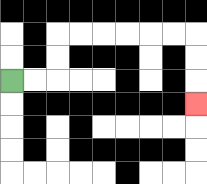{'start': '[0, 3]', 'end': '[8, 4]', 'path_directions': 'R,R,U,U,R,R,R,R,R,R,D,D,D', 'path_coordinates': '[[0, 3], [1, 3], [2, 3], [2, 2], [2, 1], [3, 1], [4, 1], [5, 1], [6, 1], [7, 1], [8, 1], [8, 2], [8, 3], [8, 4]]'}